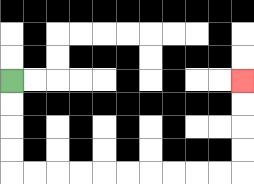{'start': '[0, 3]', 'end': '[10, 3]', 'path_directions': 'D,D,D,D,R,R,R,R,R,R,R,R,R,R,U,U,U,U', 'path_coordinates': '[[0, 3], [0, 4], [0, 5], [0, 6], [0, 7], [1, 7], [2, 7], [3, 7], [4, 7], [5, 7], [6, 7], [7, 7], [8, 7], [9, 7], [10, 7], [10, 6], [10, 5], [10, 4], [10, 3]]'}